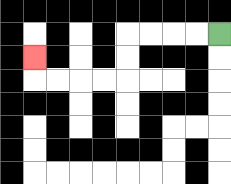{'start': '[9, 1]', 'end': '[1, 2]', 'path_directions': 'L,L,L,L,D,D,L,L,L,L,U', 'path_coordinates': '[[9, 1], [8, 1], [7, 1], [6, 1], [5, 1], [5, 2], [5, 3], [4, 3], [3, 3], [2, 3], [1, 3], [1, 2]]'}